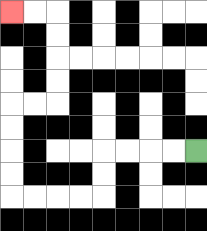{'start': '[8, 6]', 'end': '[0, 0]', 'path_directions': 'L,L,L,L,D,D,L,L,L,L,U,U,U,U,R,R,U,U,U,U,L,L', 'path_coordinates': '[[8, 6], [7, 6], [6, 6], [5, 6], [4, 6], [4, 7], [4, 8], [3, 8], [2, 8], [1, 8], [0, 8], [0, 7], [0, 6], [0, 5], [0, 4], [1, 4], [2, 4], [2, 3], [2, 2], [2, 1], [2, 0], [1, 0], [0, 0]]'}